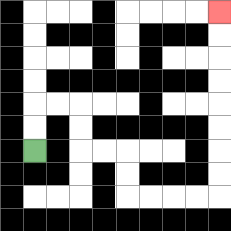{'start': '[1, 6]', 'end': '[9, 0]', 'path_directions': 'U,U,R,R,D,D,R,R,D,D,R,R,R,R,U,U,U,U,U,U,U,U', 'path_coordinates': '[[1, 6], [1, 5], [1, 4], [2, 4], [3, 4], [3, 5], [3, 6], [4, 6], [5, 6], [5, 7], [5, 8], [6, 8], [7, 8], [8, 8], [9, 8], [9, 7], [9, 6], [9, 5], [9, 4], [9, 3], [9, 2], [9, 1], [9, 0]]'}